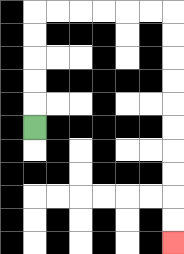{'start': '[1, 5]', 'end': '[7, 10]', 'path_directions': 'U,U,U,U,U,R,R,R,R,R,R,D,D,D,D,D,D,D,D,D,D', 'path_coordinates': '[[1, 5], [1, 4], [1, 3], [1, 2], [1, 1], [1, 0], [2, 0], [3, 0], [4, 0], [5, 0], [6, 0], [7, 0], [7, 1], [7, 2], [7, 3], [7, 4], [7, 5], [7, 6], [7, 7], [7, 8], [7, 9], [7, 10]]'}